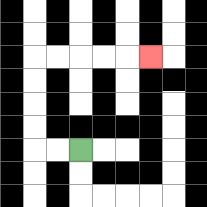{'start': '[3, 6]', 'end': '[6, 2]', 'path_directions': 'L,L,U,U,U,U,R,R,R,R,R', 'path_coordinates': '[[3, 6], [2, 6], [1, 6], [1, 5], [1, 4], [1, 3], [1, 2], [2, 2], [3, 2], [4, 2], [5, 2], [6, 2]]'}